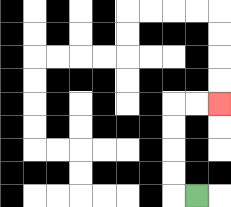{'start': '[8, 8]', 'end': '[9, 4]', 'path_directions': 'L,U,U,U,U,R,R', 'path_coordinates': '[[8, 8], [7, 8], [7, 7], [7, 6], [7, 5], [7, 4], [8, 4], [9, 4]]'}